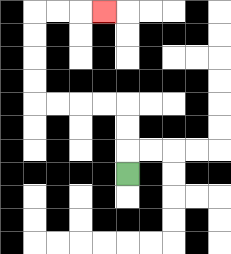{'start': '[5, 7]', 'end': '[4, 0]', 'path_directions': 'U,U,U,L,L,L,L,U,U,U,U,R,R,R', 'path_coordinates': '[[5, 7], [5, 6], [5, 5], [5, 4], [4, 4], [3, 4], [2, 4], [1, 4], [1, 3], [1, 2], [1, 1], [1, 0], [2, 0], [3, 0], [4, 0]]'}